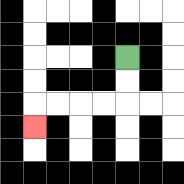{'start': '[5, 2]', 'end': '[1, 5]', 'path_directions': 'D,D,L,L,L,L,D', 'path_coordinates': '[[5, 2], [5, 3], [5, 4], [4, 4], [3, 4], [2, 4], [1, 4], [1, 5]]'}